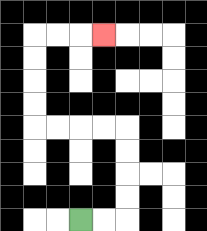{'start': '[3, 9]', 'end': '[4, 1]', 'path_directions': 'R,R,U,U,U,U,L,L,L,L,U,U,U,U,R,R,R', 'path_coordinates': '[[3, 9], [4, 9], [5, 9], [5, 8], [5, 7], [5, 6], [5, 5], [4, 5], [3, 5], [2, 5], [1, 5], [1, 4], [1, 3], [1, 2], [1, 1], [2, 1], [3, 1], [4, 1]]'}